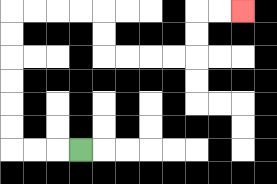{'start': '[3, 6]', 'end': '[10, 0]', 'path_directions': 'L,L,L,U,U,U,U,U,U,R,R,R,R,D,D,R,R,R,R,U,U,R,R', 'path_coordinates': '[[3, 6], [2, 6], [1, 6], [0, 6], [0, 5], [0, 4], [0, 3], [0, 2], [0, 1], [0, 0], [1, 0], [2, 0], [3, 0], [4, 0], [4, 1], [4, 2], [5, 2], [6, 2], [7, 2], [8, 2], [8, 1], [8, 0], [9, 0], [10, 0]]'}